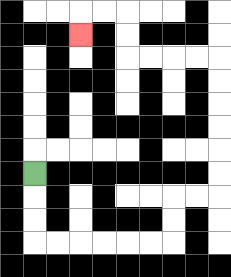{'start': '[1, 7]', 'end': '[3, 1]', 'path_directions': 'D,D,D,R,R,R,R,R,R,U,U,R,R,U,U,U,U,U,U,L,L,L,L,U,U,L,L,D', 'path_coordinates': '[[1, 7], [1, 8], [1, 9], [1, 10], [2, 10], [3, 10], [4, 10], [5, 10], [6, 10], [7, 10], [7, 9], [7, 8], [8, 8], [9, 8], [9, 7], [9, 6], [9, 5], [9, 4], [9, 3], [9, 2], [8, 2], [7, 2], [6, 2], [5, 2], [5, 1], [5, 0], [4, 0], [3, 0], [3, 1]]'}